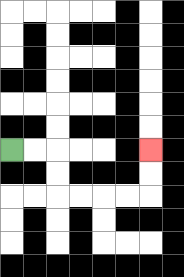{'start': '[0, 6]', 'end': '[6, 6]', 'path_directions': 'R,R,D,D,R,R,R,R,U,U', 'path_coordinates': '[[0, 6], [1, 6], [2, 6], [2, 7], [2, 8], [3, 8], [4, 8], [5, 8], [6, 8], [6, 7], [6, 6]]'}